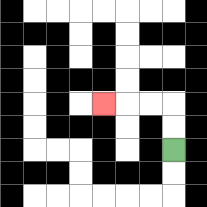{'start': '[7, 6]', 'end': '[4, 4]', 'path_directions': 'U,U,L,L,L', 'path_coordinates': '[[7, 6], [7, 5], [7, 4], [6, 4], [5, 4], [4, 4]]'}